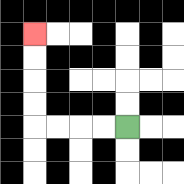{'start': '[5, 5]', 'end': '[1, 1]', 'path_directions': 'L,L,L,L,U,U,U,U', 'path_coordinates': '[[5, 5], [4, 5], [3, 5], [2, 5], [1, 5], [1, 4], [1, 3], [1, 2], [1, 1]]'}